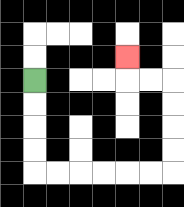{'start': '[1, 3]', 'end': '[5, 2]', 'path_directions': 'D,D,D,D,R,R,R,R,R,R,U,U,U,U,L,L,U', 'path_coordinates': '[[1, 3], [1, 4], [1, 5], [1, 6], [1, 7], [2, 7], [3, 7], [4, 7], [5, 7], [6, 7], [7, 7], [7, 6], [7, 5], [7, 4], [7, 3], [6, 3], [5, 3], [5, 2]]'}